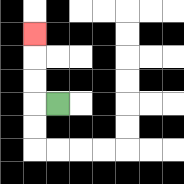{'start': '[2, 4]', 'end': '[1, 1]', 'path_directions': 'L,U,U,U', 'path_coordinates': '[[2, 4], [1, 4], [1, 3], [1, 2], [1, 1]]'}